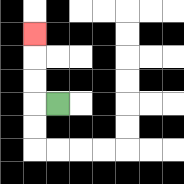{'start': '[2, 4]', 'end': '[1, 1]', 'path_directions': 'L,U,U,U', 'path_coordinates': '[[2, 4], [1, 4], [1, 3], [1, 2], [1, 1]]'}